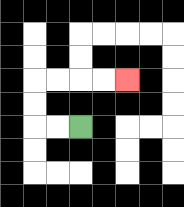{'start': '[3, 5]', 'end': '[5, 3]', 'path_directions': 'L,L,U,U,R,R,R,R', 'path_coordinates': '[[3, 5], [2, 5], [1, 5], [1, 4], [1, 3], [2, 3], [3, 3], [4, 3], [5, 3]]'}